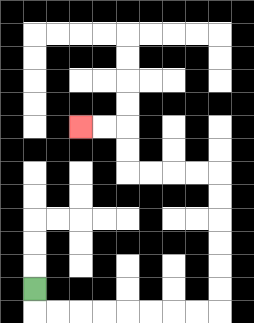{'start': '[1, 12]', 'end': '[3, 5]', 'path_directions': 'D,R,R,R,R,R,R,R,R,U,U,U,U,U,U,L,L,L,L,U,U,L,L', 'path_coordinates': '[[1, 12], [1, 13], [2, 13], [3, 13], [4, 13], [5, 13], [6, 13], [7, 13], [8, 13], [9, 13], [9, 12], [9, 11], [9, 10], [9, 9], [9, 8], [9, 7], [8, 7], [7, 7], [6, 7], [5, 7], [5, 6], [5, 5], [4, 5], [3, 5]]'}